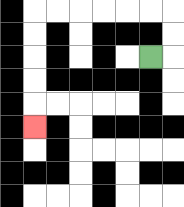{'start': '[6, 2]', 'end': '[1, 5]', 'path_directions': 'R,U,U,L,L,L,L,L,L,D,D,D,D,D', 'path_coordinates': '[[6, 2], [7, 2], [7, 1], [7, 0], [6, 0], [5, 0], [4, 0], [3, 0], [2, 0], [1, 0], [1, 1], [1, 2], [1, 3], [1, 4], [1, 5]]'}